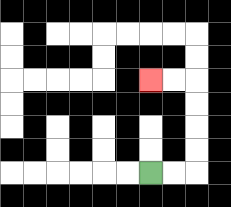{'start': '[6, 7]', 'end': '[6, 3]', 'path_directions': 'R,R,U,U,U,U,L,L', 'path_coordinates': '[[6, 7], [7, 7], [8, 7], [8, 6], [8, 5], [8, 4], [8, 3], [7, 3], [6, 3]]'}